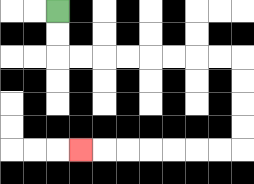{'start': '[2, 0]', 'end': '[3, 6]', 'path_directions': 'D,D,R,R,R,R,R,R,R,R,D,D,D,D,L,L,L,L,L,L,L', 'path_coordinates': '[[2, 0], [2, 1], [2, 2], [3, 2], [4, 2], [5, 2], [6, 2], [7, 2], [8, 2], [9, 2], [10, 2], [10, 3], [10, 4], [10, 5], [10, 6], [9, 6], [8, 6], [7, 6], [6, 6], [5, 6], [4, 6], [3, 6]]'}